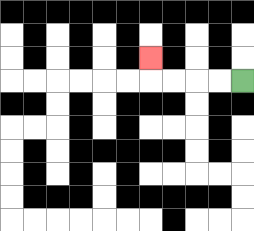{'start': '[10, 3]', 'end': '[6, 2]', 'path_directions': 'L,L,L,L,U', 'path_coordinates': '[[10, 3], [9, 3], [8, 3], [7, 3], [6, 3], [6, 2]]'}